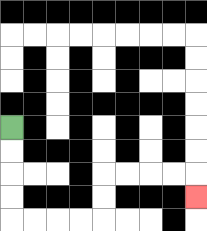{'start': '[0, 5]', 'end': '[8, 8]', 'path_directions': 'D,D,D,D,R,R,R,R,U,U,R,R,R,R,D', 'path_coordinates': '[[0, 5], [0, 6], [0, 7], [0, 8], [0, 9], [1, 9], [2, 9], [3, 9], [4, 9], [4, 8], [4, 7], [5, 7], [6, 7], [7, 7], [8, 7], [8, 8]]'}